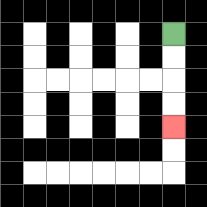{'start': '[7, 1]', 'end': '[7, 5]', 'path_directions': 'D,D,D,D', 'path_coordinates': '[[7, 1], [7, 2], [7, 3], [7, 4], [7, 5]]'}